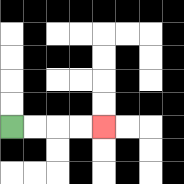{'start': '[0, 5]', 'end': '[4, 5]', 'path_directions': 'R,R,R,R', 'path_coordinates': '[[0, 5], [1, 5], [2, 5], [3, 5], [4, 5]]'}